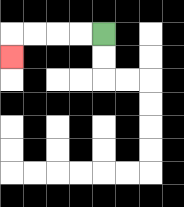{'start': '[4, 1]', 'end': '[0, 2]', 'path_directions': 'L,L,L,L,D', 'path_coordinates': '[[4, 1], [3, 1], [2, 1], [1, 1], [0, 1], [0, 2]]'}